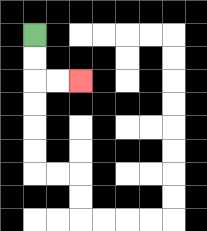{'start': '[1, 1]', 'end': '[3, 3]', 'path_directions': 'D,D,R,R', 'path_coordinates': '[[1, 1], [1, 2], [1, 3], [2, 3], [3, 3]]'}